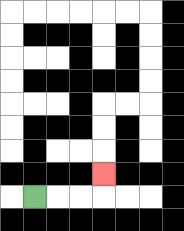{'start': '[1, 8]', 'end': '[4, 7]', 'path_directions': 'R,R,R,U', 'path_coordinates': '[[1, 8], [2, 8], [3, 8], [4, 8], [4, 7]]'}